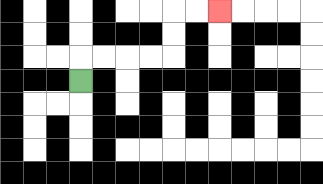{'start': '[3, 3]', 'end': '[9, 0]', 'path_directions': 'U,R,R,R,R,U,U,R,R', 'path_coordinates': '[[3, 3], [3, 2], [4, 2], [5, 2], [6, 2], [7, 2], [7, 1], [7, 0], [8, 0], [9, 0]]'}